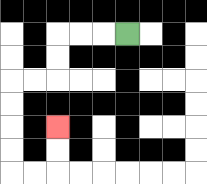{'start': '[5, 1]', 'end': '[2, 5]', 'path_directions': 'L,L,L,D,D,L,L,D,D,D,D,R,R,U,U', 'path_coordinates': '[[5, 1], [4, 1], [3, 1], [2, 1], [2, 2], [2, 3], [1, 3], [0, 3], [0, 4], [0, 5], [0, 6], [0, 7], [1, 7], [2, 7], [2, 6], [2, 5]]'}